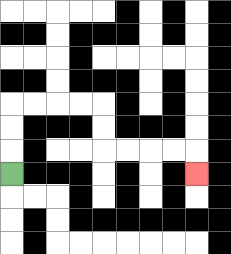{'start': '[0, 7]', 'end': '[8, 7]', 'path_directions': 'U,U,U,R,R,R,R,D,D,R,R,R,R,D', 'path_coordinates': '[[0, 7], [0, 6], [0, 5], [0, 4], [1, 4], [2, 4], [3, 4], [4, 4], [4, 5], [4, 6], [5, 6], [6, 6], [7, 6], [8, 6], [8, 7]]'}